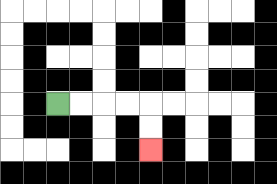{'start': '[2, 4]', 'end': '[6, 6]', 'path_directions': 'R,R,R,R,D,D', 'path_coordinates': '[[2, 4], [3, 4], [4, 4], [5, 4], [6, 4], [6, 5], [6, 6]]'}